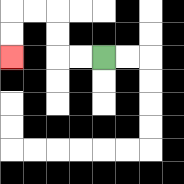{'start': '[4, 2]', 'end': '[0, 2]', 'path_directions': 'L,L,U,U,L,L,D,D', 'path_coordinates': '[[4, 2], [3, 2], [2, 2], [2, 1], [2, 0], [1, 0], [0, 0], [0, 1], [0, 2]]'}